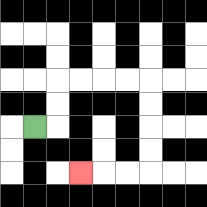{'start': '[1, 5]', 'end': '[3, 7]', 'path_directions': 'R,U,U,R,R,R,R,D,D,D,D,L,L,L', 'path_coordinates': '[[1, 5], [2, 5], [2, 4], [2, 3], [3, 3], [4, 3], [5, 3], [6, 3], [6, 4], [6, 5], [6, 6], [6, 7], [5, 7], [4, 7], [3, 7]]'}